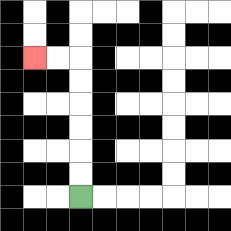{'start': '[3, 8]', 'end': '[1, 2]', 'path_directions': 'U,U,U,U,U,U,L,L', 'path_coordinates': '[[3, 8], [3, 7], [3, 6], [3, 5], [3, 4], [3, 3], [3, 2], [2, 2], [1, 2]]'}